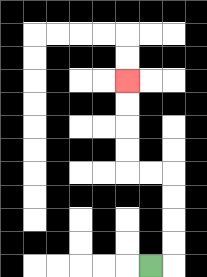{'start': '[6, 11]', 'end': '[5, 3]', 'path_directions': 'R,U,U,U,U,L,L,U,U,U,U', 'path_coordinates': '[[6, 11], [7, 11], [7, 10], [7, 9], [7, 8], [7, 7], [6, 7], [5, 7], [5, 6], [5, 5], [5, 4], [5, 3]]'}